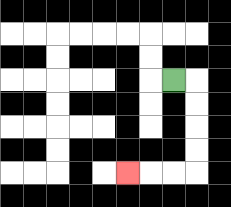{'start': '[7, 3]', 'end': '[5, 7]', 'path_directions': 'R,D,D,D,D,L,L,L', 'path_coordinates': '[[7, 3], [8, 3], [8, 4], [8, 5], [8, 6], [8, 7], [7, 7], [6, 7], [5, 7]]'}